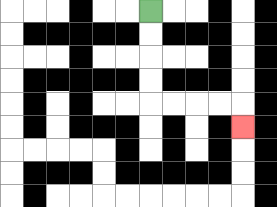{'start': '[6, 0]', 'end': '[10, 5]', 'path_directions': 'D,D,D,D,R,R,R,R,D', 'path_coordinates': '[[6, 0], [6, 1], [6, 2], [6, 3], [6, 4], [7, 4], [8, 4], [9, 4], [10, 4], [10, 5]]'}